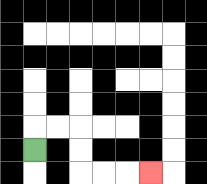{'start': '[1, 6]', 'end': '[6, 7]', 'path_directions': 'U,R,R,D,D,R,R,R', 'path_coordinates': '[[1, 6], [1, 5], [2, 5], [3, 5], [3, 6], [3, 7], [4, 7], [5, 7], [6, 7]]'}